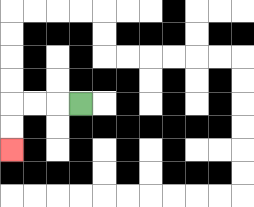{'start': '[3, 4]', 'end': '[0, 6]', 'path_directions': 'L,L,L,D,D', 'path_coordinates': '[[3, 4], [2, 4], [1, 4], [0, 4], [0, 5], [0, 6]]'}